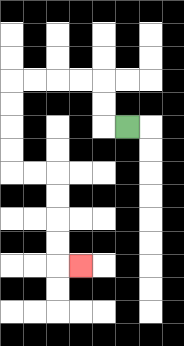{'start': '[5, 5]', 'end': '[3, 11]', 'path_directions': 'L,U,U,L,L,L,L,D,D,D,D,R,R,D,D,D,D,R', 'path_coordinates': '[[5, 5], [4, 5], [4, 4], [4, 3], [3, 3], [2, 3], [1, 3], [0, 3], [0, 4], [0, 5], [0, 6], [0, 7], [1, 7], [2, 7], [2, 8], [2, 9], [2, 10], [2, 11], [3, 11]]'}